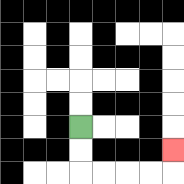{'start': '[3, 5]', 'end': '[7, 6]', 'path_directions': 'D,D,R,R,R,R,U', 'path_coordinates': '[[3, 5], [3, 6], [3, 7], [4, 7], [5, 7], [6, 7], [7, 7], [7, 6]]'}